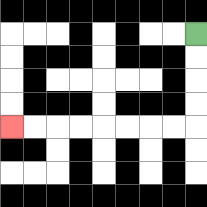{'start': '[8, 1]', 'end': '[0, 5]', 'path_directions': 'D,D,D,D,L,L,L,L,L,L,L,L', 'path_coordinates': '[[8, 1], [8, 2], [8, 3], [8, 4], [8, 5], [7, 5], [6, 5], [5, 5], [4, 5], [3, 5], [2, 5], [1, 5], [0, 5]]'}